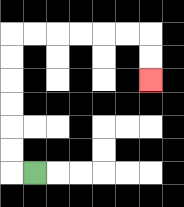{'start': '[1, 7]', 'end': '[6, 3]', 'path_directions': 'L,U,U,U,U,U,U,R,R,R,R,R,R,D,D', 'path_coordinates': '[[1, 7], [0, 7], [0, 6], [0, 5], [0, 4], [0, 3], [0, 2], [0, 1], [1, 1], [2, 1], [3, 1], [4, 1], [5, 1], [6, 1], [6, 2], [6, 3]]'}